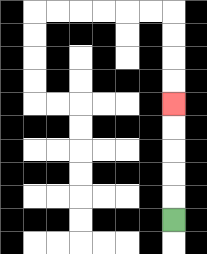{'start': '[7, 9]', 'end': '[7, 4]', 'path_directions': 'U,U,U,U,U', 'path_coordinates': '[[7, 9], [7, 8], [7, 7], [7, 6], [7, 5], [7, 4]]'}